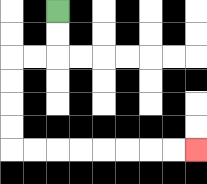{'start': '[2, 0]', 'end': '[8, 6]', 'path_directions': 'D,D,L,L,D,D,D,D,R,R,R,R,R,R,R,R', 'path_coordinates': '[[2, 0], [2, 1], [2, 2], [1, 2], [0, 2], [0, 3], [0, 4], [0, 5], [0, 6], [1, 6], [2, 6], [3, 6], [4, 6], [5, 6], [6, 6], [7, 6], [8, 6]]'}